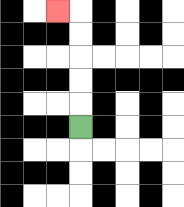{'start': '[3, 5]', 'end': '[2, 0]', 'path_directions': 'U,U,U,U,U,L', 'path_coordinates': '[[3, 5], [3, 4], [3, 3], [3, 2], [3, 1], [3, 0], [2, 0]]'}